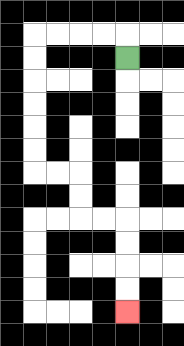{'start': '[5, 2]', 'end': '[5, 13]', 'path_directions': 'U,L,L,L,L,D,D,D,D,D,D,R,R,D,D,R,R,D,D,D,D', 'path_coordinates': '[[5, 2], [5, 1], [4, 1], [3, 1], [2, 1], [1, 1], [1, 2], [1, 3], [1, 4], [1, 5], [1, 6], [1, 7], [2, 7], [3, 7], [3, 8], [3, 9], [4, 9], [5, 9], [5, 10], [5, 11], [5, 12], [5, 13]]'}